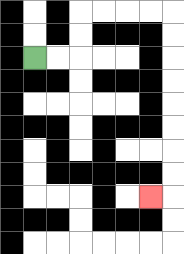{'start': '[1, 2]', 'end': '[6, 8]', 'path_directions': 'R,R,U,U,R,R,R,R,D,D,D,D,D,D,D,D,L', 'path_coordinates': '[[1, 2], [2, 2], [3, 2], [3, 1], [3, 0], [4, 0], [5, 0], [6, 0], [7, 0], [7, 1], [7, 2], [7, 3], [7, 4], [7, 5], [7, 6], [7, 7], [7, 8], [6, 8]]'}